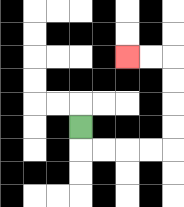{'start': '[3, 5]', 'end': '[5, 2]', 'path_directions': 'D,R,R,R,R,U,U,U,U,L,L', 'path_coordinates': '[[3, 5], [3, 6], [4, 6], [5, 6], [6, 6], [7, 6], [7, 5], [7, 4], [7, 3], [7, 2], [6, 2], [5, 2]]'}